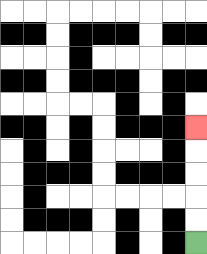{'start': '[8, 10]', 'end': '[8, 5]', 'path_directions': 'U,U,U,U,U', 'path_coordinates': '[[8, 10], [8, 9], [8, 8], [8, 7], [8, 6], [8, 5]]'}